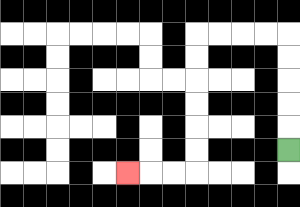{'start': '[12, 6]', 'end': '[5, 7]', 'path_directions': 'U,U,U,U,U,L,L,L,L,D,D,D,D,D,D,L,L,L', 'path_coordinates': '[[12, 6], [12, 5], [12, 4], [12, 3], [12, 2], [12, 1], [11, 1], [10, 1], [9, 1], [8, 1], [8, 2], [8, 3], [8, 4], [8, 5], [8, 6], [8, 7], [7, 7], [6, 7], [5, 7]]'}